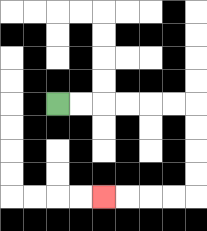{'start': '[2, 4]', 'end': '[4, 8]', 'path_directions': 'R,R,R,R,R,R,D,D,D,D,L,L,L,L', 'path_coordinates': '[[2, 4], [3, 4], [4, 4], [5, 4], [6, 4], [7, 4], [8, 4], [8, 5], [8, 6], [8, 7], [8, 8], [7, 8], [6, 8], [5, 8], [4, 8]]'}